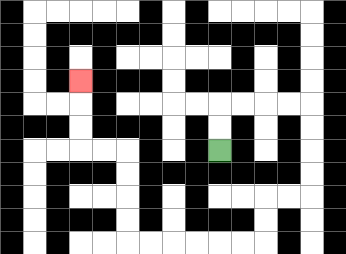{'start': '[9, 6]', 'end': '[3, 3]', 'path_directions': 'U,U,R,R,R,R,D,D,D,D,L,L,D,D,L,L,L,L,L,L,U,U,U,U,L,L,U,U,U', 'path_coordinates': '[[9, 6], [9, 5], [9, 4], [10, 4], [11, 4], [12, 4], [13, 4], [13, 5], [13, 6], [13, 7], [13, 8], [12, 8], [11, 8], [11, 9], [11, 10], [10, 10], [9, 10], [8, 10], [7, 10], [6, 10], [5, 10], [5, 9], [5, 8], [5, 7], [5, 6], [4, 6], [3, 6], [3, 5], [3, 4], [3, 3]]'}